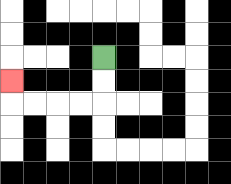{'start': '[4, 2]', 'end': '[0, 3]', 'path_directions': 'D,D,L,L,L,L,U', 'path_coordinates': '[[4, 2], [4, 3], [4, 4], [3, 4], [2, 4], [1, 4], [0, 4], [0, 3]]'}